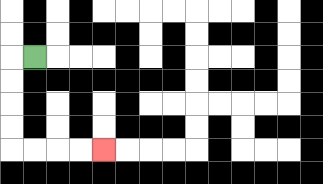{'start': '[1, 2]', 'end': '[4, 6]', 'path_directions': 'L,D,D,D,D,R,R,R,R', 'path_coordinates': '[[1, 2], [0, 2], [0, 3], [0, 4], [0, 5], [0, 6], [1, 6], [2, 6], [3, 6], [4, 6]]'}